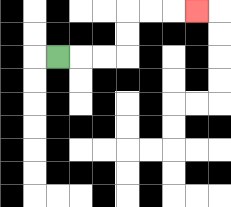{'start': '[2, 2]', 'end': '[8, 0]', 'path_directions': 'R,R,R,U,U,R,R,R', 'path_coordinates': '[[2, 2], [3, 2], [4, 2], [5, 2], [5, 1], [5, 0], [6, 0], [7, 0], [8, 0]]'}